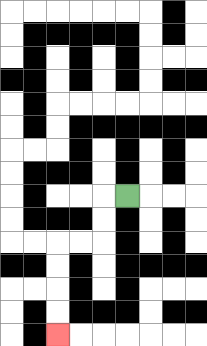{'start': '[5, 8]', 'end': '[2, 14]', 'path_directions': 'L,D,D,L,L,D,D,D,D', 'path_coordinates': '[[5, 8], [4, 8], [4, 9], [4, 10], [3, 10], [2, 10], [2, 11], [2, 12], [2, 13], [2, 14]]'}